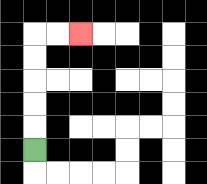{'start': '[1, 6]', 'end': '[3, 1]', 'path_directions': 'U,U,U,U,U,R,R', 'path_coordinates': '[[1, 6], [1, 5], [1, 4], [1, 3], [1, 2], [1, 1], [2, 1], [3, 1]]'}